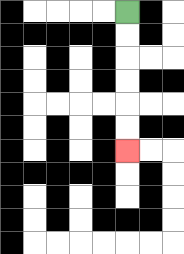{'start': '[5, 0]', 'end': '[5, 6]', 'path_directions': 'D,D,D,D,D,D', 'path_coordinates': '[[5, 0], [5, 1], [5, 2], [5, 3], [5, 4], [5, 5], [5, 6]]'}